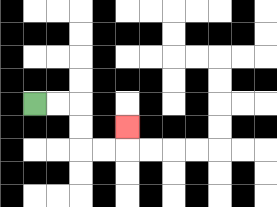{'start': '[1, 4]', 'end': '[5, 5]', 'path_directions': 'R,R,D,D,R,R,U', 'path_coordinates': '[[1, 4], [2, 4], [3, 4], [3, 5], [3, 6], [4, 6], [5, 6], [5, 5]]'}